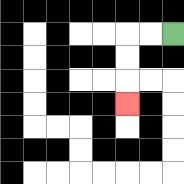{'start': '[7, 1]', 'end': '[5, 4]', 'path_directions': 'L,L,D,D,D', 'path_coordinates': '[[7, 1], [6, 1], [5, 1], [5, 2], [5, 3], [5, 4]]'}